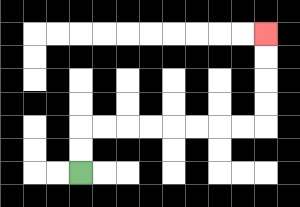{'start': '[3, 7]', 'end': '[11, 1]', 'path_directions': 'U,U,R,R,R,R,R,R,R,R,U,U,U,U', 'path_coordinates': '[[3, 7], [3, 6], [3, 5], [4, 5], [5, 5], [6, 5], [7, 5], [8, 5], [9, 5], [10, 5], [11, 5], [11, 4], [11, 3], [11, 2], [11, 1]]'}